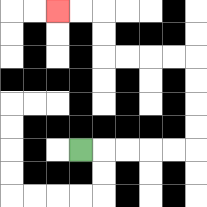{'start': '[3, 6]', 'end': '[2, 0]', 'path_directions': 'R,R,R,R,R,U,U,U,U,L,L,L,L,U,U,L,L', 'path_coordinates': '[[3, 6], [4, 6], [5, 6], [6, 6], [7, 6], [8, 6], [8, 5], [8, 4], [8, 3], [8, 2], [7, 2], [6, 2], [5, 2], [4, 2], [4, 1], [4, 0], [3, 0], [2, 0]]'}